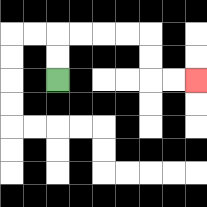{'start': '[2, 3]', 'end': '[8, 3]', 'path_directions': 'U,U,R,R,R,R,D,D,R,R', 'path_coordinates': '[[2, 3], [2, 2], [2, 1], [3, 1], [4, 1], [5, 1], [6, 1], [6, 2], [6, 3], [7, 3], [8, 3]]'}